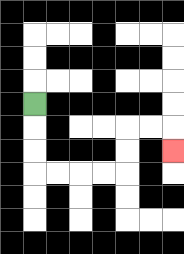{'start': '[1, 4]', 'end': '[7, 6]', 'path_directions': 'D,D,D,R,R,R,R,U,U,R,R,D', 'path_coordinates': '[[1, 4], [1, 5], [1, 6], [1, 7], [2, 7], [3, 7], [4, 7], [5, 7], [5, 6], [5, 5], [6, 5], [7, 5], [7, 6]]'}